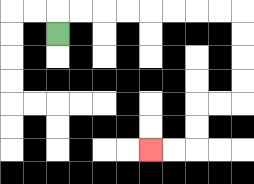{'start': '[2, 1]', 'end': '[6, 6]', 'path_directions': 'U,R,R,R,R,R,R,R,R,D,D,D,D,L,L,D,D,L,L', 'path_coordinates': '[[2, 1], [2, 0], [3, 0], [4, 0], [5, 0], [6, 0], [7, 0], [8, 0], [9, 0], [10, 0], [10, 1], [10, 2], [10, 3], [10, 4], [9, 4], [8, 4], [8, 5], [8, 6], [7, 6], [6, 6]]'}